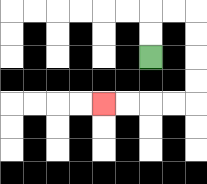{'start': '[6, 2]', 'end': '[4, 4]', 'path_directions': 'U,U,R,R,D,D,D,D,L,L,L,L', 'path_coordinates': '[[6, 2], [6, 1], [6, 0], [7, 0], [8, 0], [8, 1], [8, 2], [8, 3], [8, 4], [7, 4], [6, 4], [5, 4], [4, 4]]'}